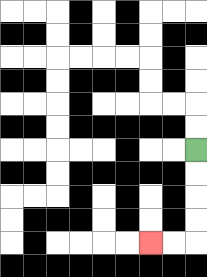{'start': '[8, 6]', 'end': '[6, 10]', 'path_directions': 'D,D,D,D,L,L', 'path_coordinates': '[[8, 6], [8, 7], [8, 8], [8, 9], [8, 10], [7, 10], [6, 10]]'}